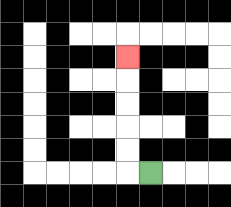{'start': '[6, 7]', 'end': '[5, 2]', 'path_directions': 'L,U,U,U,U,U', 'path_coordinates': '[[6, 7], [5, 7], [5, 6], [5, 5], [5, 4], [5, 3], [5, 2]]'}